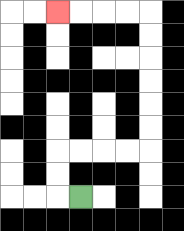{'start': '[3, 8]', 'end': '[2, 0]', 'path_directions': 'L,U,U,R,R,R,R,U,U,U,U,U,U,L,L,L,L', 'path_coordinates': '[[3, 8], [2, 8], [2, 7], [2, 6], [3, 6], [4, 6], [5, 6], [6, 6], [6, 5], [6, 4], [6, 3], [6, 2], [6, 1], [6, 0], [5, 0], [4, 0], [3, 0], [2, 0]]'}